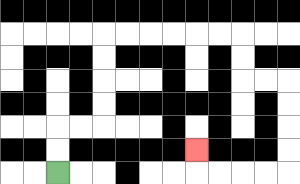{'start': '[2, 7]', 'end': '[8, 6]', 'path_directions': 'U,U,R,R,U,U,U,U,R,R,R,R,R,R,D,D,R,R,D,D,D,D,L,L,L,L,U', 'path_coordinates': '[[2, 7], [2, 6], [2, 5], [3, 5], [4, 5], [4, 4], [4, 3], [4, 2], [4, 1], [5, 1], [6, 1], [7, 1], [8, 1], [9, 1], [10, 1], [10, 2], [10, 3], [11, 3], [12, 3], [12, 4], [12, 5], [12, 6], [12, 7], [11, 7], [10, 7], [9, 7], [8, 7], [8, 6]]'}